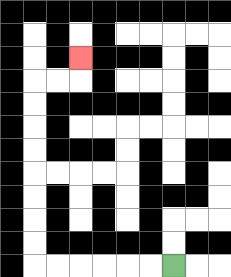{'start': '[7, 11]', 'end': '[3, 2]', 'path_directions': 'L,L,L,L,L,L,U,U,U,U,U,U,U,U,R,R,U', 'path_coordinates': '[[7, 11], [6, 11], [5, 11], [4, 11], [3, 11], [2, 11], [1, 11], [1, 10], [1, 9], [1, 8], [1, 7], [1, 6], [1, 5], [1, 4], [1, 3], [2, 3], [3, 3], [3, 2]]'}